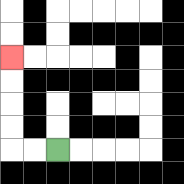{'start': '[2, 6]', 'end': '[0, 2]', 'path_directions': 'L,L,U,U,U,U', 'path_coordinates': '[[2, 6], [1, 6], [0, 6], [0, 5], [0, 4], [0, 3], [0, 2]]'}